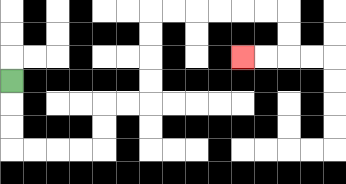{'start': '[0, 3]', 'end': '[10, 2]', 'path_directions': 'D,D,D,R,R,R,R,U,U,R,R,U,U,U,U,R,R,R,R,R,R,D,D,L,L', 'path_coordinates': '[[0, 3], [0, 4], [0, 5], [0, 6], [1, 6], [2, 6], [3, 6], [4, 6], [4, 5], [4, 4], [5, 4], [6, 4], [6, 3], [6, 2], [6, 1], [6, 0], [7, 0], [8, 0], [9, 0], [10, 0], [11, 0], [12, 0], [12, 1], [12, 2], [11, 2], [10, 2]]'}